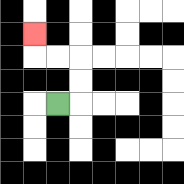{'start': '[2, 4]', 'end': '[1, 1]', 'path_directions': 'R,U,U,L,L,U', 'path_coordinates': '[[2, 4], [3, 4], [3, 3], [3, 2], [2, 2], [1, 2], [1, 1]]'}